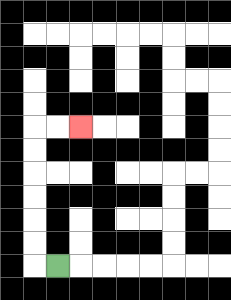{'start': '[2, 11]', 'end': '[3, 5]', 'path_directions': 'L,U,U,U,U,U,U,R,R', 'path_coordinates': '[[2, 11], [1, 11], [1, 10], [1, 9], [1, 8], [1, 7], [1, 6], [1, 5], [2, 5], [3, 5]]'}